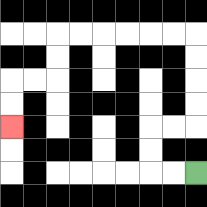{'start': '[8, 7]', 'end': '[0, 5]', 'path_directions': 'L,L,U,U,R,R,U,U,U,U,L,L,L,L,L,L,D,D,L,L,D,D', 'path_coordinates': '[[8, 7], [7, 7], [6, 7], [6, 6], [6, 5], [7, 5], [8, 5], [8, 4], [8, 3], [8, 2], [8, 1], [7, 1], [6, 1], [5, 1], [4, 1], [3, 1], [2, 1], [2, 2], [2, 3], [1, 3], [0, 3], [0, 4], [0, 5]]'}